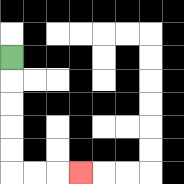{'start': '[0, 2]', 'end': '[3, 7]', 'path_directions': 'D,D,D,D,D,R,R,R', 'path_coordinates': '[[0, 2], [0, 3], [0, 4], [0, 5], [0, 6], [0, 7], [1, 7], [2, 7], [3, 7]]'}